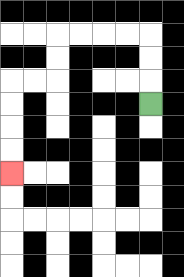{'start': '[6, 4]', 'end': '[0, 7]', 'path_directions': 'U,U,U,L,L,L,L,D,D,L,L,D,D,D,D', 'path_coordinates': '[[6, 4], [6, 3], [6, 2], [6, 1], [5, 1], [4, 1], [3, 1], [2, 1], [2, 2], [2, 3], [1, 3], [0, 3], [0, 4], [0, 5], [0, 6], [0, 7]]'}